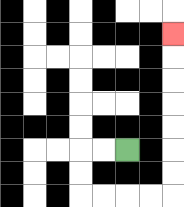{'start': '[5, 6]', 'end': '[7, 1]', 'path_directions': 'L,L,D,D,R,R,R,R,U,U,U,U,U,U,U', 'path_coordinates': '[[5, 6], [4, 6], [3, 6], [3, 7], [3, 8], [4, 8], [5, 8], [6, 8], [7, 8], [7, 7], [7, 6], [7, 5], [7, 4], [7, 3], [7, 2], [7, 1]]'}